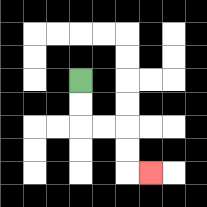{'start': '[3, 3]', 'end': '[6, 7]', 'path_directions': 'D,D,R,R,D,D,R', 'path_coordinates': '[[3, 3], [3, 4], [3, 5], [4, 5], [5, 5], [5, 6], [5, 7], [6, 7]]'}